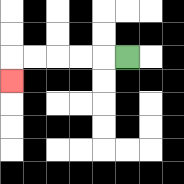{'start': '[5, 2]', 'end': '[0, 3]', 'path_directions': 'L,L,L,L,L,D', 'path_coordinates': '[[5, 2], [4, 2], [3, 2], [2, 2], [1, 2], [0, 2], [0, 3]]'}